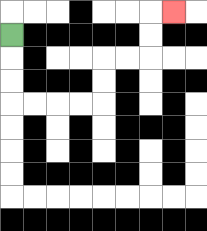{'start': '[0, 1]', 'end': '[7, 0]', 'path_directions': 'D,D,D,R,R,R,R,U,U,R,R,U,U,R', 'path_coordinates': '[[0, 1], [0, 2], [0, 3], [0, 4], [1, 4], [2, 4], [3, 4], [4, 4], [4, 3], [4, 2], [5, 2], [6, 2], [6, 1], [6, 0], [7, 0]]'}